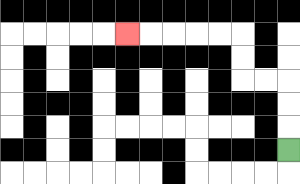{'start': '[12, 6]', 'end': '[5, 1]', 'path_directions': 'U,U,U,L,L,U,U,L,L,L,L,L', 'path_coordinates': '[[12, 6], [12, 5], [12, 4], [12, 3], [11, 3], [10, 3], [10, 2], [10, 1], [9, 1], [8, 1], [7, 1], [6, 1], [5, 1]]'}